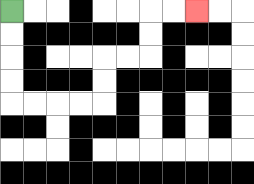{'start': '[0, 0]', 'end': '[8, 0]', 'path_directions': 'D,D,D,D,R,R,R,R,U,U,R,R,U,U,R,R', 'path_coordinates': '[[0, 0], [0, 1], [0, 2], [0, 3], [0, 4], [1, 4], [2, 4], [3, 4], [4, 4], [4, 3], [4, 2], [5, 2], [6, 2], [6, 1], [6, 0], [7, 0], [8, 0]]'}